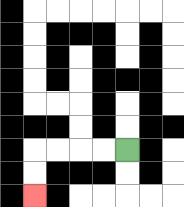{'start': '[5, 6]', 'end': '[1, 8]', 'path_directions': 'L,L,L,L,D,D', 'path_coordinates': '[[5, 6], [4, 6], [3, 6], [2, 6], [1, 6], [1, 7], [1, 8]]'}